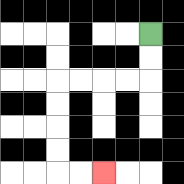{'start': '[6, 1]', 'end': '[4, 7]', 'path_directions': 'D,D,L,L,L,L,D,D,D,D,R,R', 'path_coordinates': '[[6, 1], [6, 2], [6, 3], [5, 3], [4, 3], [3, 3], [2, 3], [2, 4], [2, 5], [2, 6], [2, 7], [3, 7], [4, 7]]'}